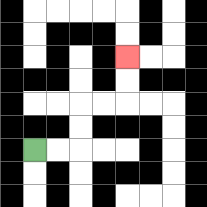{'start': '[1, 6]', 'end': '[5, 2]', 'path_directions': 'R,R,U,U,R,R,U,U', 'path_coordinates': '[[1, 6], [2, 6], [3, 6], [3, 5], [3, 4], [4, 4], [5, 4], [5, 3], [5, 2]]'}